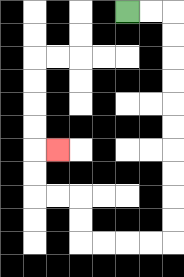{'start': '[5, 0]', 'end': '[2, 6]', 'path_directions': 'R,R,D,D,D,D,D,D,D,D,D,D,L,L,L,L,U,U,L,L,U,U,R', 'path_coordinates': '[[5, 0], [6, 0], [7, 0], [7, 1], [7, 2], [7, 3], [7, 4], [7, 5], [7, 6], [7, 7], [7, 8], [7, 9], [7, 10], [6, 10], [5, 10], [4, 10], [3, 10], [3, 9], [3, 8], [2, 8], [1, 8], [1, 7], [1, 6], [2, 6]]'}